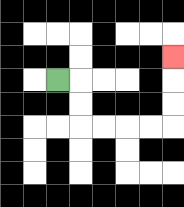{'start': '[2, 3]', 'end': '[7, 2]', 'path_directions': 'R,D,D,R,R,R,R,U,U,U', 'path_coordinates': '[[2, 3], [3, 3], [3, 4], [3, 5], [4, 5], [5, 5], [6, 5], [7, 5], [7, 4], [7, 3], [7, 2]]'}